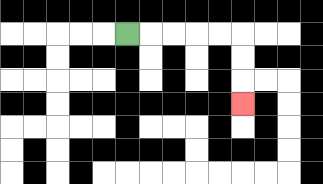{'start': '[5, 1]', 'end': '[10, 4]', 'path_directions': 'R,R,R,R,R,D,D,D', 'path_coordinates': '[[5, 1], [6, 1], [7, 1], [8, 1], [9, 1], [10, 1], [10, 2], [10, 3], [10, 4]]'}